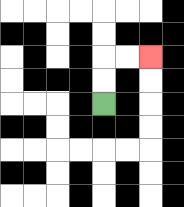{'start': '[4, 4]', 'end': '[6, 2]', 'path_directions': 'U,U,R,R', 'path_coordinates': '[[4, 4], [4, 3], [4, 2], [5, 2], [6, 2]]'}